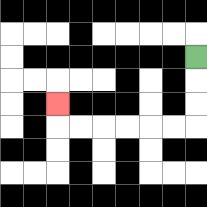{'start': '[8, 2]', 'end': '[2, 4]', 'path_directions': 'D,D,D,L,L,L,L,L,L,U', 'path_coordinates': '[[8, 2], [8, 3], [8, 4], [8, 5], [7, 5], [6, 5], [5, 5], [4, 5], [3, 5], [2, 5], [2, 4]]'}